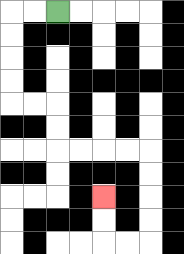{'start': '[2, 0]', 'end': '[4, 8]', 'path_directions': 'L,L,D,D,D,D,R,R,D,D,R,R,R,R,D,D,D,D,L,L,U,U', 'path_coordinates': '[[2, 0], [1, 0], [0, 0], [0, 1], [0, 2], [0, 3], [0, 4], [1, 4], [2, 4], [2, 5], [2, 6], [3, 6], [4, 6], [5, 6], [6, 6], [6, 7], [6, 8], [6, 9], [6, 10], [5, 10], [4, 10], [4, 9], [4, 8]]'}